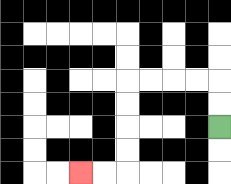{'start': '[9, 5]', 'end': '[3, 7]', 'path_directions': 'U,U,L,L,L,L,D,D,D,D,L,L', 'path_coordinates': '[[9, 5], [9, 4], [9, 3], [8, 3], [7, 3], [6, 3], [5, 3], [5, 4], [5, 5], [5, 6], [5, 7], [4, 7], [3, 7]]'}